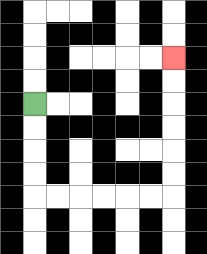{'start': '[1, 4]', 'end': '[7, 2]', 'path_directions': 'D,D,D,D,R,R,R,R,R,R,U,U,U,U,U,U', 'path_coordinates': '[[1, 4], [1, 5], [1, 6], [1, 7], [1, 8], [2, 8], [3, 8], [4, 8], [5, 8], [6, 8], [7, 8], [7, 7], [7, 6], [7, 5], [7, 4], [7, 3], [7, 2]]'}